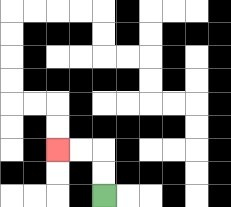{'start': '[4, 8]', 'end': '[2, 6]', 'path_directions': 'U,U,L,L', 'path_coordinates': '[[4, 8], [4, 7], [4, 6], [3, 6], [2, 6]]'}